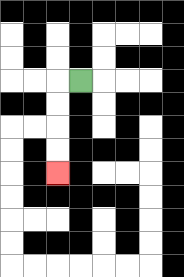{'start': '[3, 3]', 'end': '[2, 7]', 'path_directions': 'L,D,D,D,D', 'path_coordinates': '[[3, 3], [2, 3], [2, 4], [2, 5], [2, 6], [2, 7]]'}